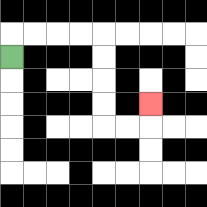{'start': '[0, 2]', 'end': '[6, 4]', 'path_directions': 'U,R,R,R,R,D,D,D,D,R,R,U', 'path_coordinates': '[[0, 2], [0, 1], [1, 1], [2, 1], [3, 1], [4, 1], [4, 2], [4, 3], [4, 4], [4, 5], [5, 5], [6, 5], [6, 4]]'}